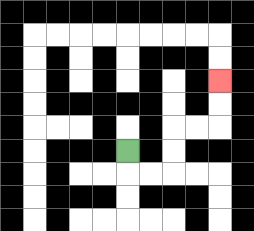{'start': '[5, 6]', 'end': '[9, 3]', 'path_directions': 'D,R,R,U,U,R,R,U,U', 'path_coordinates': '[[5, 6], [5, 7], [6, 7], [7, 7], [7, 6], [7, 5], [8, 5], [9, 5], [9, 4], [9, 3]]'}